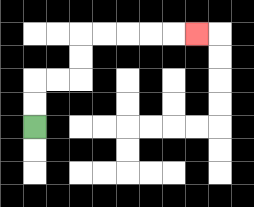{'start': '[1, 5]', 'end': '[8, 1]', 'path_directions': 'U,U,R,R,U,U,R,R,R,R,R', 'path_coordinates': '[[1, 5], [1, 4], [1, 3], [2, 3], [3, 3], [3, 2], [3, 1], [4, 1], [5, 1], [6, 1], [7, 1], [8, 1]]'}